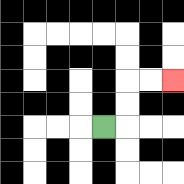{'start': '[4, 5]', 'end': '[7, 3]', 'path_directions': 'R,U,U,R,R', 'path_coordinates': '[[4, 5], [5, 5], [5, 4], [5, 3], [6, 3], [7, 3]]'}